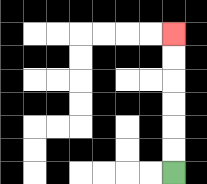{'start': '[7, 7]', 'end': '[7, 1]', 'path_directions': 'U,U,U,U,U,U', 'path_coordinates': '[[7, 7], [7, 6], [7, 5], [7, 4], [7, 3], [7, 2], [7, 1]]'}